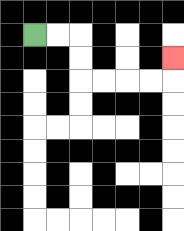{'start': '[1, 1]', 'end': '[7, 2]', 'path_directions': 'R,R,D,D,R,R,R,R,U', 'path_coordinates': '[[1, 1], [2, 1], [3, 1], [3, 2], [3, 3], [4, 3], [5, 3], [6, 3], [7, 3], [7, 2]]'}